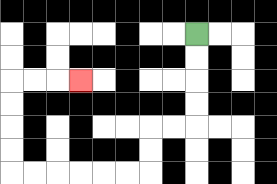{'start': '[8, 1]', 'end': '[3, 3]', 'path_directions': 'D,D,D,D,L,L,D,D,L,L,L,L,L,L,U,U,U,U,R,R,R', 'path_coordinates': '[[8, 1], [8, 2], [8, 3], [8, 4], [8, 5], [7, 5], [6, 5], [6, 6], [6, 7], [5, 7], [4, 7], [3, 7], [2, 7], [1, 7], [0, 7], [0, 6], [0, 5], [0, 4], [0, 3], [1, 3], [2, 3], [3, 3]]'}